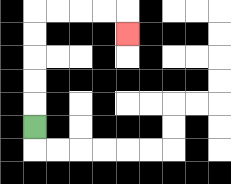{'start': '[1, 5]', 'end': '[5, 1]', 'path_directions': 'U,U,U,U,U,R,R,R,R,D', 'path_coordinates': '[[1, 5], [1, 4], [1, 3], [1, 2], [1, 1], [1, 0], [2, 0], [3, 0], [4, 0], [5, 0], [5, 1]]'}